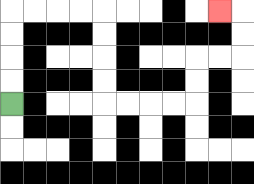{'start': '[0, 4]', 'end': '[9, 0]', 'path_directions': 'U,U,U,U,R,R,R,R,D,D,D,D,R,R,R,R,U,U,R,R,U,U,L', 'path_coordinates': '[[0, 4], [0, 3], [0, 2], [0, 1], [0, 0], [1, 0], [2, 0], [3, 0], [4, 0], [4, 1], [4, 2], [4, 3], [4, 4], [5, 4], [6, 4], [7, 4], [8, 4], [8, 3], [8, 2], [9, 2], [10, 2], [10, 1], [10, 0], [9, 0]]'}